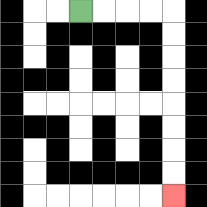{'start': '[3, 0]', 'end': '[7, 8]', 'path_directions': 'R,R,R,R,D,D,D,D,D,D,D,D', 'path_coordinates': '[[3, 0], [4, 0], [5, 0], [6, 0], [7, 0], [7, 1], [7, 2], [7, 3], [7, 4], [7, 5], [7, 6], [7, 7], [7, 8]]'}